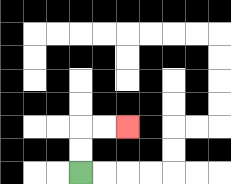{'start': '[3, 7]', 'end': '[5, 5]', 'path_directions': 'U,U,R,R', 'path_coordinates': '[[3, 7], [3, 6], [3, 5], [4, 5], [5, 5]]'}